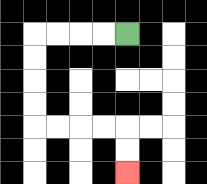{'start': '[5, 1]', 'end': '[5, 7]', 'path_directions': 'L,L,L,L,D,D,D,D,R,R,R,R,D,D', 'path_coordinates': '[[5, 1], [4, 1], [3, 1], [2, 1], [1, 1], [1, 2], [1, 3], [1, 4], [1, 5], [2, 5], [3, 5], [4, 5], [5, 5], [5, 6], [5, 7]]'}